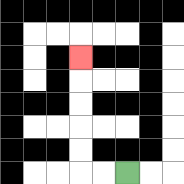{'start': '[5, 7]', 'end': '[3, 2]', 'path_directions': 'L,L,U,U,U,U,U', 'path_coordinates': '[[5, 7], [4, 7], [3, 7], [3, 6], [3, 5], [3, 4], [3, 3], [3, 2]]'}